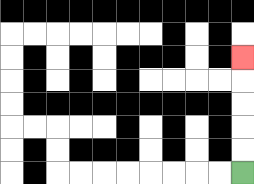{'start': '[10, 7]', 'end': '[10, 2]', 'path_directions': 'U,U,U,U,U', 'path_coordinates': '[[10, 7], [10, 6], [10, 5], [10, 4], [10, 3], [10, 2]]'}